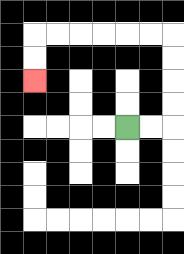{'start': '[5, 5]', 'end': '[1, 3]', 'path_directions': 'R,R,U,U,U,U,L,L,L,L,L,L,D,D', 'path_coordinates': '[[5, 5], [6, 5], [7, 5], [7, 4], [7, 3], [7, 2], [7, 1], [6, 1], [5, 1], [4, 1], [3, 1], [2, 1], [1, 1], [1, 2], [1, 3]]'}